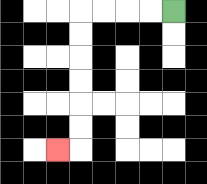{'start': '[7, 0]', 'end': '[2, 6]', 'path_directions': 'L,L,L,L,D,D,D,D,D,D,L', 'path_coordinates': '[[7, 0], [6, 0], [5, 0], [4, 0], [3, 0], [3, 1], [3, 2], [3, 3], [3, 4], [3, 5], [3, 6], [2, 6]]'}